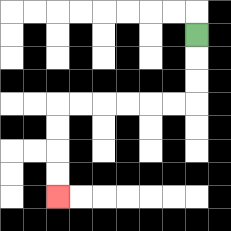{'start': '[8, 1]', 'end': '[2, 8]', 'path_directions': 'D,D,D,L,L,L,L,L,L,D,D,D,D', 'path_coordinates': '[[8, 1], [8, 2], [8, 3], [8, 4], [7, 4], [6, 4], [5, 4], [4, 4], [3, 4], [2, 4], [2, 5], [2, 6], [2, 7], [2, 8]]'}